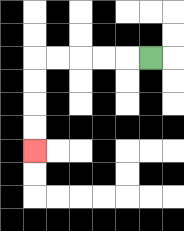{'start': '[6, 2]', 'end': '[1, 6]', 'path_directions': 'L,L,L,L,L,D,D,D,D', 'path_coordinates': '[[6, 2], [5, 2], [4, 2], [3, 2], [2, 2], [1, 2], [1, 3], [1, 4], [1, 5], [1, 6]]'}